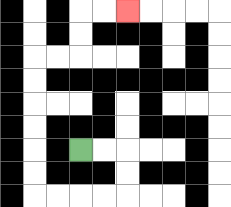{'start': '[3, 6]', 'end': '[5, 0]', 'path_directions': 'R,R,D,D,L,L,L,L,U,U,U,U,U,U,R,R,U,U,R,R', 'path_coordinates': '[[3, 6], [4, 6], [5, 6], [5, 7], [5, 8], [4, 8], [3, 8], [2, 8], [1, 8], [1, 7], [1, 6], [1, 5], [1, 4], [1, 3], [1, 2], [2, 2], [3, 2], [3, 1], [3, 0], [4, 0], [5, 0]]'}